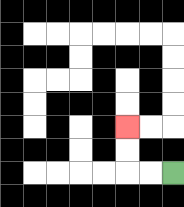{'start': '[7, 7]', 'end': '[5, 5]', 'path_directions': 'L,L,U,U', 'path_coordinates': '[[7, 7], [6, 7], [5, 7], [5, 6], [5, 5]]'}